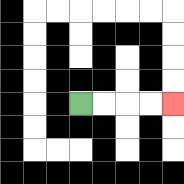{'start': '[3, 4]', 'end': '[7, 4]', 'path_directions': 'R,R,R,R', 'path_coordinates': '[[3, 4], [4, 4], [5, 4], [6, 4], [7, 4]]'}